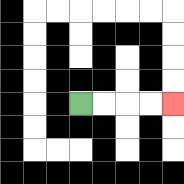{'start': '[3, 4]', 'end': '[7, 4]', 'path_directions': 'R,R,R,R', 'path_coordinates': '[[3, 4], [4, 4], [5, 4], [6, 4], [7, 4]]'}